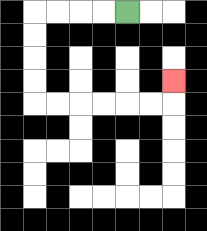{'start': '[5, 0]', 'end': '[7, 3]', 'path_directions': 'L,L,L,L,D,D,D,D,R,R,R,R,R,R,U', 'path_coordinates': '[[5, 0], [4, 0], [3, 0], [2, 0], [1, 0], [1, 1], [1, 2], [1, 3], [1, 4], [2, 4], [3, 4], [4, 4], [5, 4], [6, 4], [7, 4], [7, 3]]'}